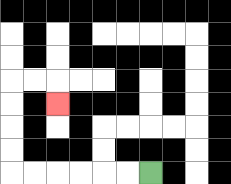{'start': '[6, 7]', 'end': '[2, 4]', 'path_directions': 'L,L,L,L,L,L,U,U,U,U,R,R,D', 'path_coordinates': '[[6, 7], [5, 7], [4, 7], [3, 7], [2, 7], [1, 7], [0, 7], [0, 6], [0, 5], [0, 4], [0, 3], [1, 3], [2, 3], [2, 4]]'}